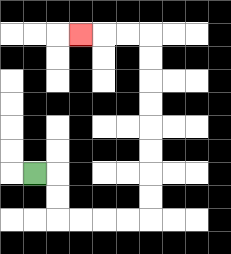{'start': '[1, 7]', 'end': '[3, 1]', 'path_directions': 'R,D,D,R,R,R,R,U,U,U,U,U,U,U,U,L,L,L', 'path_coordinates': '[[1, 7], [2, 7], [2, 8], [2, 9], [3, 9], [4, 9], [5, 9], [6, 9], [6, 8], [6, 7], [6, 6], [6, 5], [6, 4], [6, 3], [6, 2], [6, 1], [5, 1], [4, 1], [3, 1]]'}